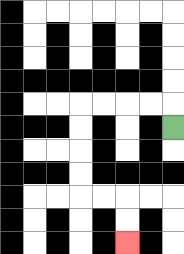{'start': '[7, 5]', 'end': '[5, 10]', 'path_directions': 'U,L,L,L,L,D,D,D,D,R,R,D,D', 'path_coordinates': '[[7, 5], [7, 4], [6, 4], [5, 4], [4, 4], [3, 4], [3, 5], [3, 6], [3, 7], [3, 8], [4, 8], [5, 8], [5, 9], [5, 10]]'}